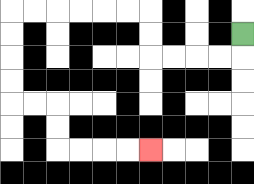{'start': '[10, 1]', 'end': '[6, 6]', 'path_directions': 'D,L,L,L,L,U,U,L,L,L,L,L,L,D,D,D,D,R,R,D,D,R,R,R,R', 'path_coordinates': '[[10, 1], [10, 2], [9, 2], [8, 2], [7, 2], [6, 2], [6, 1], [6, 0], [5, 0], [4, 0], [3, 0], [2, 0], [1, 0], [0, 0], [0, 1], [0, 2], [0, 3], [0, 4], [1, 4], [2, 4], [2, 5], [2, 6], [3, 6], [4, 6], [5, 6], [6, 6]]'}